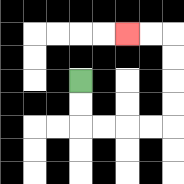{'start': '[3, 3]', 'end': '[5, 1]', 'path_directions': 'D,D,R,R,R,R,U,U,U,U,L,L', 'path_coordinates': '[[3, 3], [3, 4], [3, 5], [4, 5], [5, 5], [6, 5], [7, 5], [7, 4], [7, 3], [7, 2], [7, 1], [6, 1], [5, 1]]'}